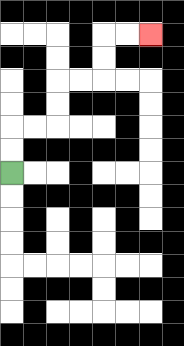{'start': '[0, 7]', 'end': '[6, 1]', 'path_directions': 'U,U,R,R,U,U,R,R,U,U,R,R', 'path_coordinates': '[[0, 7], [0, 6], [0, 5], [1, 5], [2, 5], [2, 4], [2, 3], [3, 3], [4, 3], [4, 2], [4, 1], [5, 1], [6, 1]]'}